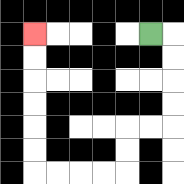{'start': '[6, 1]', 'end': '[1, 1]', 'path_directions': 'R,D,D,D,D,L,L,D,D,L,L,L,L,U,U,U,U,U,U', 'path_coordinates': '[[6, 1], [7, 1], [7, 2], [7, 3], [7, 4], [7, 5], [6, 5], [5, 5], [5, 6], [5, 7], [4, 7], [3, 7], [2, 7], [1, 7], [1, 6], [1, 5], [1, 4], [1, 3], [1, 2], [1, 1]]'}